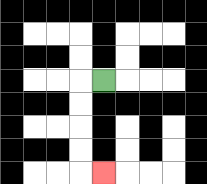{'start': '[4, 3]', 'end': '[4, 7]', 'path_directions': 'L,D,D,D,D,R', 'path_coordinates': '[[4, 3], [3, 3], [3, 4], [3, 5], [3, 6], [3, 7], [4, 7]]'}